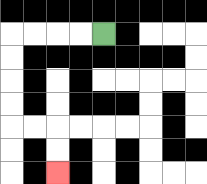{'start': '[4, 1]', 'end': '[2, 7]', 'path_directions': 'L,L,L,L,D,D,D,D,R,R,D,D', 'path_coordinates': '[[4, 1], [3, 1], [2, 1], [1, 1], [0, 1], [0, 2], [0, 3], [0, 4], [0, 5], [1, 5], [2, 5], [2, 6], [2, 7]]'}